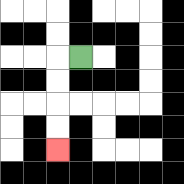{'start': '[3, 2]', 'end': '[2, 6]', 'path_directions': 'L,D,D,D,D', 'path_coordinates': '[[3, 2], [2, 2], [2, 3], [2, 4], [2, 5], [2, 6]]'}